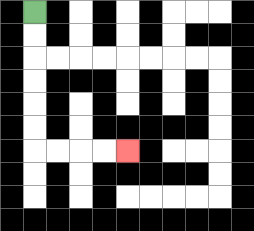{'start': '[1, 0]', 'end': '[5, 6]', 'path_directions': 'D,D,D,D,D,D,R,R,R,R', 'path_coordinates': '[[1, 0], [1, 1], [1, 2], [1, 3], [1, 4], [1, 5], [1, 6], [2, 6], [3, 6], [4, 6], [5, 6]]'}